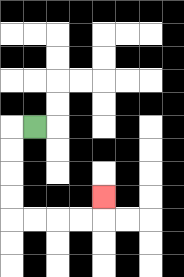{'start': '[1, 5]', 'end': '[4, 8]', 'path_directions': 'L,D,D,D,D,R,R,R,R,U', 'path_coordinates': '[[1, 5], [0, 5], [0, 6], [0, 7], [0, 8], [0, 9], [1, 9], [2, 9], [3, 9], [4, 9], [4, 8]]'}